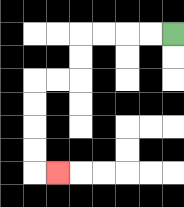{'start': '[7, 1]', 'end': '[2, 7]', 'path_directions': 'L,L,L,L,D,D,L,L,D,D,D,D,R', 'path_coordinates': '[[7, 1], [6, 1], [5, 1], [4, 1], [3, 1], [3, 2], [3, 3], [2, 3], [1, 3], [1, 4], [1, 5], [1, 6], [1, 7], [2, 7]]'}